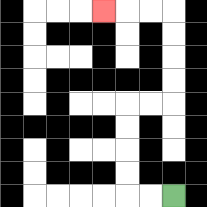{'start': '[7, 8]', 'end': '[4, 0]', 'path_directions': 'L,L,U,U,U,U,R,R,U,U,U,U,L,L,L', 'path_coordinates': '[[7, 8], [6, 8], [5, 8], [5, 7], [5, 6], [5, 5], [5, 4], [6, 4], [7, 4], [7, 3], [7, 2], [7, 1], [7, 0], [6, 0], [5, 0], [4, 0]]'}